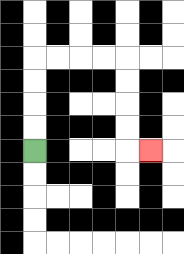{'start': '[1, 6]', 'end': '[6, 6]', 'path_directions': 'U,U,U,U,R,R,R,R,D,D,D,D,R', 'path_coordinates': '[[1, 6], [1, 5], [1, 4], [1, 3], [1, 2], [2, 2], [3, 2], [4, 2], [5, 2], [5, 3], [5, 4], [5, 5], [5, 6], [6, 6]]'}